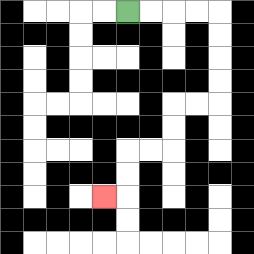{'start': '[5, 0]', 'end': '[4, 8]', 'path_directions': 'R,R,R,R,D,D,D,D,L,L,D,D,L,L,D,D,L', 'path_coordinates': '[[5, 0], [6, 0], [7, 0], [8, 0], [9, 0], [9, 1], [9, 2], [9, 3], [9, 4], [8, 4], [7, 4], [7, 5], [7, 6], [6, 6], [5, 6], [5, 7], [5, 8], [4, 8]]'}